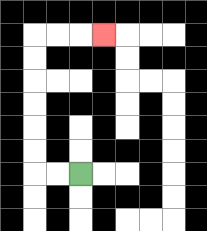{'start': '[3, 7]', 'end': '[4, 1]', 'path_directions': 'L,L,U,U,U,U,U,U,R,R,R', 'path_coordinates': '[[3, 7], [2, 7], [1, 7], [1, 6], [1, 5], [1, 4], [1, 3], [1, 2], [1, 1], [2, 1], [3, 1], [4, 1]]'}